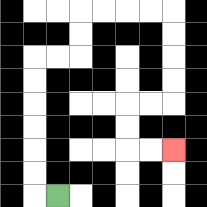{'start': '[2, 8]', 'end': '[7, 6]', 'path_directions': 'L,U,U,U,U,U,U,R,R,U,U,R,R,R,R,D,D,D,D,L,L,D,D,R,R', 'path_coordinates': '[[2, 8], [1, 8], [1, 7], [1, 6], [1, 5], [1, 4], [1, 3], [1, 2], [2, 2], [3, 2], [3, 1], [3, 0], [4, 0], [5, 0], [6, 0], [7, 0], [7, 1], [7, 2], [7, 3], [7, 4], [6, 4], [5, 4], [5, 5], [5, 6], [6, 6], [7, 6]]'}